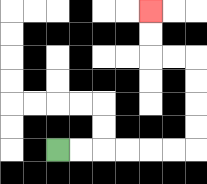{'start': '[2, 6]', 'end': '[6, 0]', 'path_directions': 'R,R,R,R,R,R,U,U,U,U,L,L,U,U', 'path_coordinates': '[[2, 6], [3, 6], [4, 6], [5, 6], [6, 6], [7, 6], [8, 6], [8, 5], [8, 4], [8, 3], [8, 2], [7, 2], [6, 2], [6, 1], [6, 0]]'}